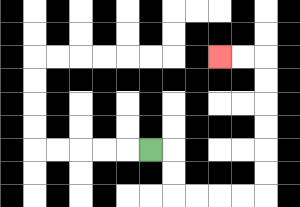{'start': '[6, 6]', 'end': '[9, 2]', 'path_directions': 'R,D,D,R,R,R,R,U,U,U,U,U,U,L,L', 'path_coordinates': '[[6, 6], [7, 6], [7, 7], [7, 8], [8, 8], [9, 8], [10, 8], [11, 8], [11, 7], [11, 6], [11, 5], [11, 4], [11, 3], [11, 2], [10, 2], [9, 2]]'}